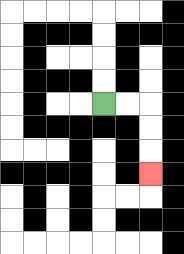{'start': '[4, 4]', 'end': '[6, 7]', 'path_directions': 'R,R,D,D,D', 'path_coordinates': '[[4, 4], [5, 4], [6, 4], [6, 5], [6, 6], [6, 7]]'}